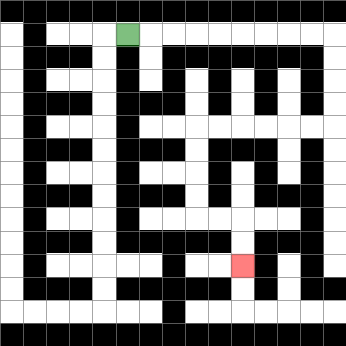{'start': '[5, 1]', 'end': '[10, 11]', 'path_directions': 'R,R,R,R,R,R,R,R,R,D,D,D,D,L,L,L,L,L,L,D,D,D,D,R,R,D,D', 'path_coordinates': '[[5, 1], [6, 1], [7, 1], [8, 1], [9, 1], [10, 1], [11, 1], [12, 1], [13, 1], [14, 1], [14, 2], [14, 3], [14, 4], [14, 5], [13, 5], [12, 5], [11, 5], [10, 5], [9, 5], [8, 5], [8, 6], [8, 7], [8, 8], [8, 9], [9, 9], [10, 9], [10, 10], [10, 11]]'}